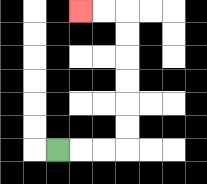{'start': '[2, 6]', 'end': '[3, 0]', 'path_directions': 'R,R,R,U,U,U,U,U,U,L,L', 'path_coordinates': '[[2, 6], [3, 6], [4, 6], [5, 6], [5, 5], [5, 4], [5, 3], [5, 2], [5, 1], [5, 0], [4, 0], [3, 0]]'}